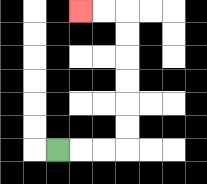{'start': '[2, 6]', 'end': '[3, 0]', 'path_directions': 'R,R,R,U,U,U,U,U,U,L,L', 'path_coordinates': '[[2, 6], [3, 6], [4, 6], [5, 6], [5, 5], [5, 4], [5, 3], [5, 2], [5, 1], [5, 0], [4, 0], [3, 0]]'}